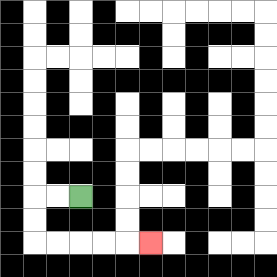{'start': '[3, 8]', 'end': '[6, 10]', 'path_directions': 'L,L,D,D,R,R,R,R,R', 'path_coordinates': '[[3, 8], [2, 8], [1, 8], [1, 9], [1, 10], [2, 10], [3, 10], [4, 10], [5, 10], [6, 10]]'}